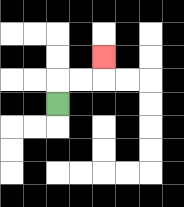{'start': '[2, 4]', 'end': '[4, 2]', 'path_directions': 'U,R,R,U', 'path_coordinates': '[[2, 4], [2, 3], [3, 3], [4, 3], [4, 2]]'}